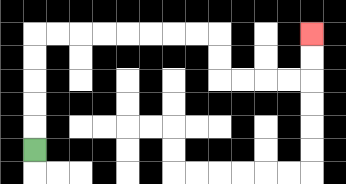{'start': '[1, 6]', 'end': '[13, 1]', 'path_directions': 'U,U,U,U,U,R,R,R,R,R,R,R,R,D,D,R,R,R,R,U,U', 'path_coordinates': '[[1, 6], [1, 5], [1, 4], [1, 3], [1, 2], [1, 1], [2, 1], [3, 1], [4, 1], [5, 1], [6, 1], [7, 1], [8, 1], [9, 1], [9, 2], [9, 3], [10, 3], [11, 3], [12, 3], [13, 3], [13, 2], [13, 1]]'}